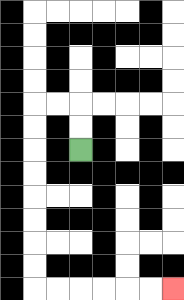{'start': '[3, 6]', 'end': '[7, 12]', 'path_directions': 'U,U,L,L,D,D,D,D,D,D,D,D,R,R,R,R,R,R', 'path_coordinates': '[[3, 6], [3, 5], [3, 4], [2, 4], [1, 4], [1, 5], [1, 6], [1, 7], [1, 8], [1, 9], [1, 10], [1, 11], [1, 12], [2, 12], [3, 12], [4, 12], [5, 12], [6, 12], [7, 12]]'}